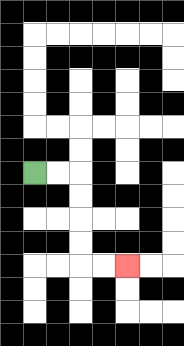{'start': '[1, 7]', 'end': '[5, 11]', 'path_directions': 'R,R,D,D,D,D,R,R', 'path_coordinates': '[[1, 7], [2, 7], [3, 7], [3, 8], [3, 9], [3, 10], [3, 11], [4, 11], [5, 11]]'}